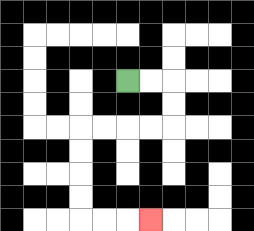{'start': '[5, 3]', 'end': '[6, 9]', 'path_directions': 'R,R,D,D,L,L,L,L,D,D,D,D,R,R,R', 'path_coordinates': '[[5, 3], [6, 3], [7, 3], [7, 4], [7, 5], [6, 5], [5, 5], [4, 5], [3, 5], [3, 6], [3, 7], [3, 8], [3, 9], [4, 9], [5, 9], [6, 9]]'}